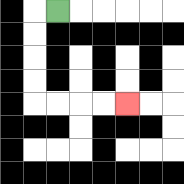{'start': '[2, 0]', 'end': '[5, 4]', 'path_directions': 'L,D,D,D,D,R,R,R,R', 'path_coordinates': '[[2, 0], [1, 0], [1, 1], [1, 2], [1, 3], [1, 4], [2, 4], [3, 4], [4, 4], [5, 4]]'}